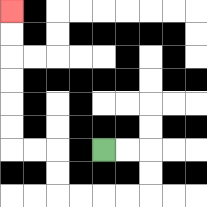{'start': '[4, 6]', 'end': '[0, 0]', 'path_directions': 'R,R,D,D,L,L,L,L,U,U,L,L,U,U,U,U,U,U', 'path_coordinates': '[[4, 6], [5, 6], [6, 6], [6, 7], [6, 8], [5, 8], [4, 8], [3, 8], [2, 8], [2, 7], [2, 6], [1, 6], [0, 6], [0, 5], [0, 4], [0, 3], [0, 2], [0, 1], [0, 0]]'}